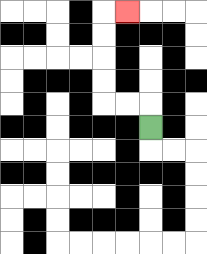{'start': '[6, 5]', 'end': '[5, 0]', 'path_directions': 'U,L,L,U,U,U,U,R', 'path_coordinates': '[[6, 5], [6, 4], [5, 4], [4, 4], [4, 3], [4, 2], [4, 1], [4, 0], [5, 0]]'}